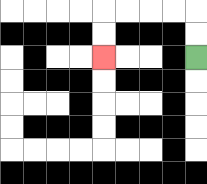{'start': '[8, 2]', 'end': '[4, 2]', 'path_directions': 'U,U,L,L,L,L,D,D', 'path_coordinates': '[[8, 2], [8, 1], [8, 0], [7, 0], [6, 0], [5, 0], [4, 0], [4, 1], [4, 2]]'}